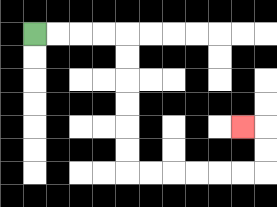{'start': '[1, 1]', 'end': '[10, 5]', 'path_directions': 'R,R,R,R,D,D,D,D,D,D,R,R,R,R,R,R,U,U,L', 'path_coordinates': '[[1, 1], [2, 1], [3, 1], [4, 1], [5, 1], [5, 2], [5, 3], [5, 4], [5, 5], [5, 6], [5, 7], [6, 7], [7, 7], [8, 7], [9, 7], [10, 7], [11, 7], [11, 6], [11, 5], [10, 5]]'}